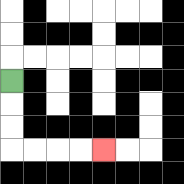{'start': '[0, 3]', 'end': '[4, 6]', 'path_directions': 'D,D,D,R,R,R,R', 'path_coordinates': '[[0, 3], [0, 4], [0, 5], [0, 6], [1, 6], [2, 6], [3, 6], [4, 6]]'}